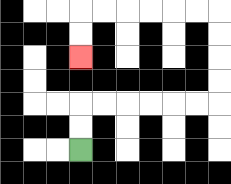{'start': '[3, 6]', 'end': '[3, 2]', 'path_directions': 'U,U,R,R,R,R,R,R,U,U,U,U,L,L,L,L,L,L,D,D', 'path_coordinates': '[[3, 6], [3, 5], [3, 4], [4, 4], [5, 4], [6, 4], [7, 4], [8, 4], [9, 4], [9, 3], [9, 2], [9, 1], [9, 0], [8, 0], [7, 0], [6, 0], [5, 0], [4, 0], [3, 0], [3, 1], [3, 2]]'}